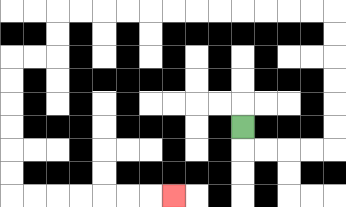{'start': '[10, 5]', 'end': '[7, 8]', 'path_directions': 'D,R,R,R,R,U,U,U,U,U,U,L,L,L,L,L,L,L,L,L,L,L,L,D,D,L,L,D,D,D,D,D,D,R,R,R,R,R,R,R', 'path_coordinates': '[[10, 5], [10, 6], [11, 6], [12, 6], [13, 6], [14, 6], [14, 5], [14, 4], [14, 3], [14, 2], [14, 1], [14, 0], [13, 0], [12, 0], [11, 0], [10, 0], [9, 0], [8, 0], [7, 0], [6, 0], [5, 0], [4, 0], [3, 0], [2, 0], [2, 1], [2, 2], [1, 2], [0, 2], [0, 3], [0, 4], [0, 5], [0, 6], [0, 7], [0, 8], [1, 8], [2, 8], [3, 8], [4, 8], [5, 8], [6, 8], [7, 8]]'}